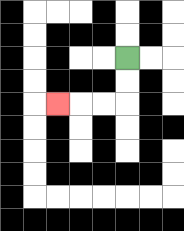{'start': '[5, 2]', 'end': '[2, 4]', 'path_directions': 'D,D,L,L,L', 'path_coordinates': '[[5, 2], [5, 3], [5, 4], [4, 4], [3, 4], [2, 4]]'}